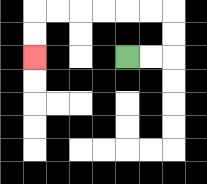{'start': '[5, 2]', 'end': '[1, 2]', 'path_directions': 'R,R,U,U,L,L,L,L,L,L,D,D', 'path_coordinates': '[[5, 2], [6, 2], [7, 2], [7, 1], [7, 0], [6, 0], [5, 0], [4, 0], [3, 0], [2, 0], [1, 0], [1, 1], [1, 2]]'}